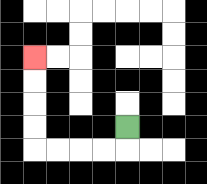{'start': '[5, 5]', 'end': '[1, 2]', 'path_directions': 'D,L,L,L,L,U,U,U,U', 'path_coordinates': '[[5, 5], [5, 6], [4, 6], [3, 6], [2, 6], [1, 6], [1, 5], [1, 4], [1, 3], [1, 2]]'}